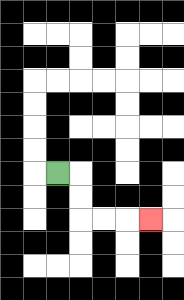{'start': '[2, 7]', 'end': '[6, 9]', 'path_directions': 'R,D,D,R,R,R', 'path_coordinates': '[[2, 7], [3, 7], [3, 8], [3, 9], [4, 9], [5, 9], [6, 9]]'}